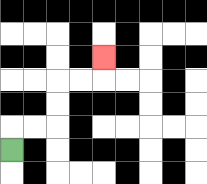{'start': '[0, 6]', 'end': '[4, 2]', 'path_directions': 'U,R,R,U,U,R,R,U', 'path_coordinates': '[[0, 6], [0, 5], [1, 5], [2, 5], [2, 4], [2, 3], [3, 3], [4, 3], [4, 2]]'}